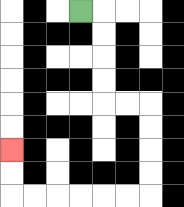{'start': '[3, 0]', 'end': '[0, 6]', 'path_directions': 'R,D,D,D,D,R,R,D,D,D,D,L,L,L,L,L,L,U,U', 'path_coordinates': '[[3, 0], [4, 0], [4, 1], [4, 2], [4, 3], [4, 4], [5, 4], [6, 4], [6, 5], [6, 6], [6, 7], [6, 8], [5, 8], [4, 8], [3, 8], [2, 8], [1, 8], [0, 8], [0, 7], [0, 6]]'}